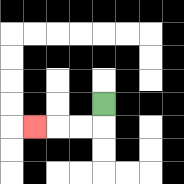{'start': '[4, 4]', 'end': '[1, 5]', 'path_directions': 'D,L,L,L', 'path_coordinates': '[[4, 4], [4, 5], [3, 5], [2, 5], [1, 5]]'}